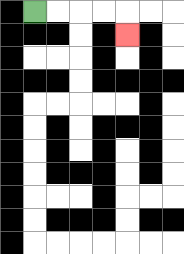{'start': '[1, 0]', 'end': '[5, 1]', 'path_directions': 'R,R,R,R,D', 'path_coordinates': '[[1, 0], [2, 0], [3, 0], [4, 0], [5, 0], [5, 1]]'}